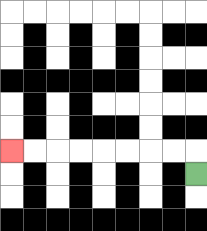{'start': '[8, 7]', 'end': '[0, 6]', 'path_directions': 'U,L,L,L,L,L,L,L,L', 'path_coordinates': '[[8, 7], [8, 6], [7, 6], [6, 6], [5, 6], [4, 6], [3, 6], [2, 6], [1, 6], [0, 6]]'}